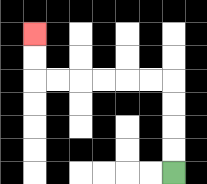{'start': '[7, 7]', 'end': '[1, 1]', 'path_directions': 'U,U,U,U,L,L,L,L,L,L,U,U', 'path_coordinates': '[[7, 7], [7, 6], [7, 5], [7, 4], [7, 3], [6, 3], [5, 3], [4, 3], [3, 3], [2, 3], [1, 3], [1, 2], [1, 1]]'}